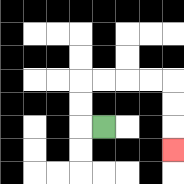{'start': '[4, 5]', 'end': '[7, 6]', 'path_directions': 'L,U,U,R,R,R,R,D,D,D', 'path_coordinates': '[[4, 5], [3, 5], [3, 4], [3, 3], [4, 3], [5, 3], [6, 3], [7, 3], [7, 4], [7, 5], [7, 6]]'}